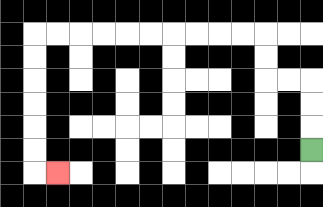{'start': '[13, 6]', 'end': '[2, 7]', 'path_directions': 'U,U,U,L,L,U,U,L,L,L,L,L,L,L,L,L,L,D,D,D,D,D,D,R', 'path_coordinates': '[[13, 6], [13, 5], [13, 4], [13, 3], [12, 3], [11, 3], [11, 2], [11, 1], [10, 1], [9, 1], [8, 1], [7, 1], [6, 1], [5, 1], [4, 1], [3, 1], [2, 1], [1, 1], [1, 2], [1, 3], [1, 4], [1, 5], [1, 6], [1, 7], [2, 7]]'}